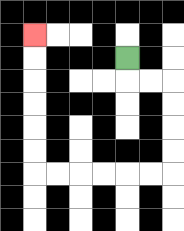{'start': '[5, 2]', 'end': '[1, 1]', 'path_directions': 'D,R,R,D,D,D,D,L,L,L,L,L,L,U,U,U,U,U,U', 'path_coordinates': '[[5, 2], [5, 3], [6, 3], [7, 3], [7, 4], [7, 5], [7, 6], [7, 7], [6, 7], [5, 7], [4, 7], [3, 7], [2, 7], [1, 7], [1, 6], [1, 5], [1, 4], [1, 3], [1, 2], [1, 1]]'}